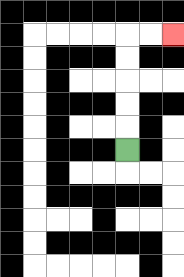{'start': '[5, 6]', 'end': '[7, 1]', 'path_directions': 'U,U,U,U,U,R,R', 'path_coordinates': '[[5, 6], [5, 5], [5, 4], [5, 3], [5, 2], [5, 1], [6, 1], [7, 1]]'}